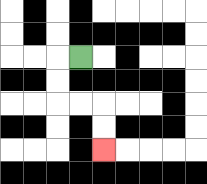{'start': '[3, 2]', 'end': '[4, 6]', 'path_directions': 'L,D,D,R,R,D,D', 'path_coordinates': '[[3, 2], [2, 2], [2, 3], [2, 4], [3, 4], [4, 4], [4, 5], [4, 6]]'}